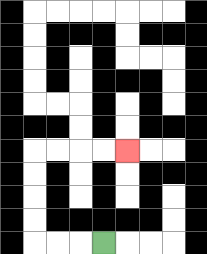{'start': '[4, 10]', 'end': '[5, 6]', 'path_directions': 'L,L,L,U,U,U,U,R,R,R,R', 'path_coordinates': '[[4, 10], [3, 10], [2, 10], [1, 10], [1, 9], [1, 8], [1, 7], [1, 6], [2, 6], [3, 6], [4, 6], [5, 6]]'}